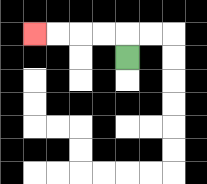{'start': '[5, 2]', 'end': '[1, 1]', 'path_directions': 'U,L,L,L,L', 'path_coordinates': '[[5, 2], [5, 1], [4, 1], [3, 1], [2, 1], [1, 1]]'}